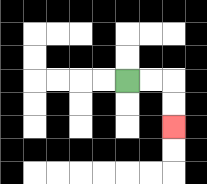{'start': '[5, 3]', 'end': '[7, 5]', 'path_directions': 'R,R,D,D', 'path_coordinates': '[[5, 3], [6, 3], [7, 3], [7, 4], [7, 5]]'}